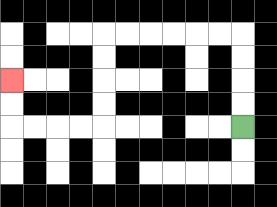{'start': '[10, 5]', 'end': '[0, 3]', 'path_directions': 'U,U,U,U,L,L,L,L,L,L,D,D,D,D,L,L,L,L,U,U', 'path_coordinates': '[[10, 5], [10, 4], [10, 3], [10, 2], [10, 1], [9, 1], [8, 1], [7, 1], [6, 1], [5, 1], [4, 1], [4, 2], [4, 3], [4, 4], [4, 5], [3, 5], [2, 5], [1, 5], [0, 5], [0, 4], [0, 3]]'}